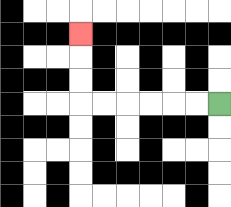{'start': '[9, 4]', 'end': '[3, 1]', 'path_directions': 'L,L,L,L,L,L,U,U,U', 'path_coordinates': '[[9, 4], [8, 4], [7, 4], [6, 4], [5, 4], [4, 4], [3, 4], [3, 3], [3, 2], [3, 1]]'}